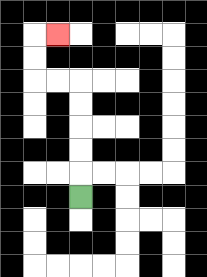{'start': '[3, 8]', 'end': '[2, 1]', 'path_directions': 'U,U,U,U,U,L,L,U,U,R', 'path_coordinates': '[[3, 8], [3, 7], [3, 6], [3, 5], [3, 4], [3, 3], [2, 3], [1, 3], [1, 2], [1, 1], [2, 1]]'}